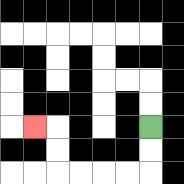{'start': '[6, 5]', 'end': '[1, 5]', 'path_directions': 'D,D,L,L,L,L,U,U,L', 'path_coordinates': '[[6, 5], [6, 6], [6, 7], [5, 7], [4, 7], [3, 7], [2, 7], [2, 6], [2, 5], [1, 5]]'}